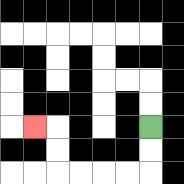{'start': '[6, 5]', 'end': '[1, 5]', 'path_directions': 'D,D,L,L,L,L,U,U,L', 'path_coordinates': '[[6, 5], [6, 6], [6, 7], [5, 7], [4, 7], [3, 7], [2, 7], [2, 6], [2, 5], [1, 5]]'}